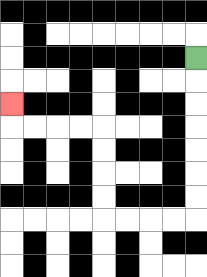{'start': '[8, 2]', 'end': '[0, 4]', 'path_directions': 'D,D,D,D,D,D,D,L,L,L,L,U,U,U,U,L,L,L,L,U', 'path_coordinates': '[[8, 2], [8, 3], [8, 4], [8, 5], [8, 6], [8, 7], [8, 8], [8, 9], [7, 9], [6, 9], [5, 9], [4, 9], [4, 8], [4, 7], [4, 6], [4, 5], [3, 5], [2, 5], [1, 5], [0, 5], [0, 4]]'}